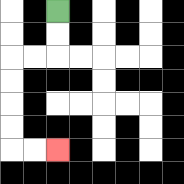{'start': '[2, 0]', 'end': '[2, 6]', 'path_directions': 'D,D,L,L,D,D,D,D,R,R', 'path_coordinates': '[[2, 0], [2, 1], [2, 2], [1, 2], [0, 2], [0, 3], [0, 4], [0, 5], [0, 6], [1, 6], [2, 6]]'}